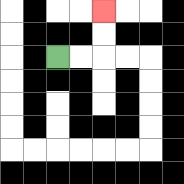{'start': '[2, 2]', 'end': '[4, 0]', 'path_directions': 'R,R,U,U', 'path_coordinates': '[[2, 2], [3, 2], [4, 2], [4, 1], [4, 0]]'}